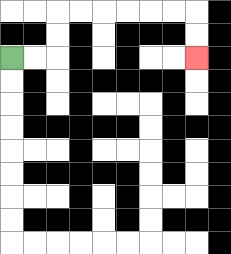{'start': '[0, 2]', 'end': '[8, 2]', 'path_directions': 'R,R,U,U,R,R,R,R,R,R,D,D', 'path_coordinates': '[[0, 2], [1, 2], [2, 2], [2, 1], [2, 0], [3, 0], [4, 0], [5, 0], [6, 0], [7, 0], [8, 0], [8, 1], [8, 2]]'}